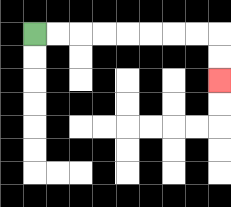{'start': '[1, 1]', 'end': '[9, 3]', 'path_directions': 'R,R,R,R,R,R,R,R,D,D', 'path_coordinates': '[[1, 1], [2, 1], [3, 1], [4, 1], [5, 1], [6, 1], [7, 1], [8, 1], [9, 1], [9, 2], [9, 3]]'}